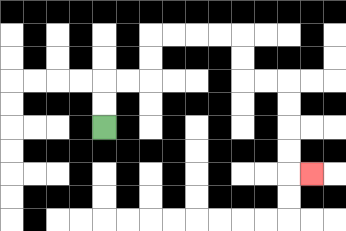{'start': '[4, 5]', 'end': '[13, 7]', 'path_directions': 'U,U,R,R,U,U,R,R,R,R,D,D,R,R,D,D,D,D,R', 'path_coordinates': '[[4, 5], [4, 4], [4, 3], [5, 3], [6, 3], [6, 2], [6, 1], [7, 1], [8, 1], [9, 1], [10, 1], [10, 2], [10, 3], [11, 3], [12, 3], [12, 4], [12, 5], [12, 6], [12, 7], [13, 7]]'}